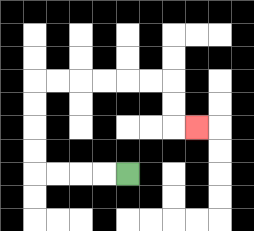{'start': '[5, 7]', 'end': '[8, 5]', 'path_directions': 'L,L,L,L,U,U,U,U,R,R,R,R,R,R,D,D,R', 'path_coordinates': '[[5, 7], [4, 7], [3, 7], [2, 7], [1, 7], [1, 6], [1, 5], [1, 4], [1, 3], [2, 3], [3, 3], [4, 3], [5, 3], [6, 3], [7, 3], [7, 4], [7, 5], [8, 5]]'}